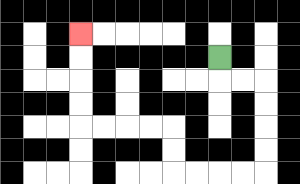{'start': '[9, 2]', 'end': '[3, 1]', 'path_directions': 'D,R,R,D,D,D,D,L,L,L,L,U,U,L,L,L,L,U,U,U,U', 'path_coordinates': '[[9, 2], [9, 3], [10, 3], [11, 3], [11, 4], [11, 5], [11, 6], [11, 7], [10, 7], [9, 7], [8, 7], [7, 7], [7, 6], [7, 5], [6, 5], [5, 5], [4, 5], [3, 5], [3, 4], [3, 3], [3, 2], [3, 1]]'}